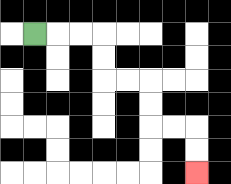{'start': '[1, 1]', 'end': '[8, 7]', 'path_directions': 'R,R,R,D,D,R,R,D,D,R,R,D,D', 'path_coordinates': '[[1, 1], [2, 1], [3, 1], [4, 1], [4, 2], [4, 3], [5, 3], [6, 3], [6, 4], [6, 5], [7, 5], [8, 5], [8, 6], [8, 7]]'}